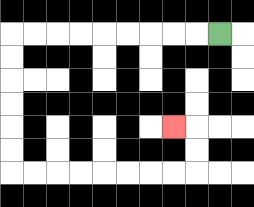{'start': '[9, 1]', 'end': '[7, 5]', 'path_directions': 'L,L,L,L,L,L,L,L,L,D,D,D,D,D,D,R,R,R,R,R,R,R,R,U,U,L', 'path_coordinates': '[[9, 1], [8, 1], [7, 1], [6, 1], [5, 1], [4, 1], [3, 1], [2, 1], [1, 1], [0, 1], [0, 2], [0, 3], [0, 4], [0, 5], [0, 6], [0, 7], [1, 7], [2, 7], [3, 7], [4, 7], [5, 7], [6, 7], [7, 7], [8, 7], [8, 6], [8, 5], [7, 5]]'}